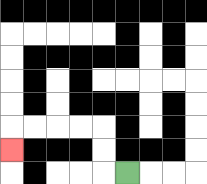{'start': '[5, 7]', 'end': '[0, 6]', 'path_directions': 'L,U,U,L,L,L,L,D', 'path_coordinates': '[[5, 7], [4, 7], [4, 6], [4, 5], [3, 5], [2, 5], [1, 5], [0, 5], [0, 6]]'}